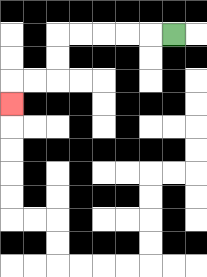{'start': '[7, 1]', 'end': '[0, 4]', 'path_directions': 'L,L,L,L,L,D,D,L,L,D', 'path_coordinates': '[[7, 1], [6, 1], [5, 1], [4, 1], [3, 1], [2, 1], [2, 2], [2, 3], [1, 3], [0, 3], [0, 4]]'}